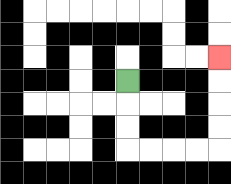{'start': '[5, 3]', 'end': '[9, 2]', 'path_directions': 'D,D,D,R,R,R,R,U,U,U,U', 'path_coordinates': '[[5, 3], [5, 4], [5, 5], [5, 6], [6, 6], [7, 6], [8, 6], [9, 6], [9, 5], [9, 4], [9, 3], [9, 2]]'}